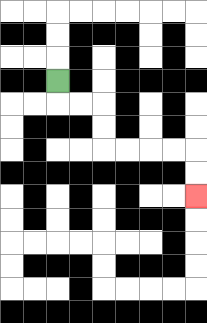{'start': '[2, 3]', 'end': '[8, 8]', 'path_directions': 'D,R,R,D,D,R,R,R,R,D,D', 'path_coordinates': '[[2, 3], [2, 4], [3, 4], [4, 4], [4, 5], [4, 6], [5, 6], [6, 6], [7, 6], [8, 6], [8, 7], [8, 8]]'}